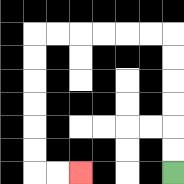{'start': '[7, 7]', 'end': '[3, 7]', 'path_directions': 'U,U,U,U,U,U,L,L,L,L,L,L,D,D,D,D,D,D,R,R', 'path_coordinates': '[[7, 7], [7, 6], [7, 5], [7, 4], [7, 3], [7, 2], [7, 1], [6, 1], [5, 1], [4, 1], [3, 1], [2, 1], [1, 1], [1, 2], [1, 3], [1, 4], [1, 5], [1, 6], [1, 7], [2, 7], [3, 7]]'}